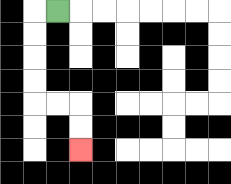{'start': '[2, 0]', 'end': '[3, 6]', 'path_directions': 'L,D,D,D,D,R,R,D,D', 'path_coordinates': '[[2, 0], [1, 0], [1, 1], [1, 2], [1, 3], [1, 4], [2, 4], [3, 4], [3, 5], [3, 6]]'}